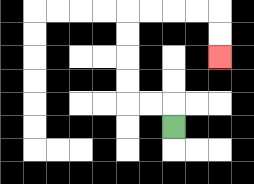{'start': '[7, 5]', 'end': '[9, 2]', 'path_directions': 'U,L,L,U,U,U,U,R,R,R,R,D,D', 'path_coordinates': '[[7, 5], [7, 4], [6, 4], [5, 4], [5, 3], [5, 2], [5, 1], [5, 0], [6, 0], [7, 0], [8, 0], [9, 0], [9, 1], [9, 2]]'}